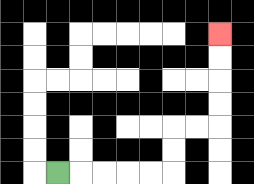{'start': '[2, 7]', 'end': '[9, 1]', 'path_directions': 'R,R,R,R,R,U,U,R,R,U,U,U,U', 'path_coordinates': '[[2, 7], [3, 7], [4, 7], [5, 7], [6, 7], [7, 7], [7, 6], [7, 5], [8, 5], [9, 5], [9, 4], [9, 3], [9, 2], [9, 1]]'}